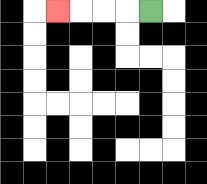{'start': '[6, 0]', 'end': '[2, 0]', 'path_directions': 'L,L,L,L', 'path_coordinates': '[[6, 0], [5, 0], [4, 0], [3, 0], [2, 0]]'}